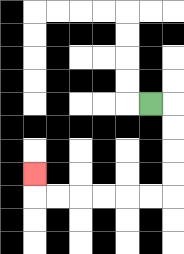{'start': '[6, 4]', 'end': '[1, 7]', 'path_directions': 'R,D,D,D,D,L,L,L,L,L,L,U', 'path_coordinates': '[[6, 4], [7, 4], [7, 5], [7, 6], [7, 7], [7, 8], [6, 8], [5, 8], [4, 8], [3, 8], [2, 8], [1, 8], [1, 7]]'}